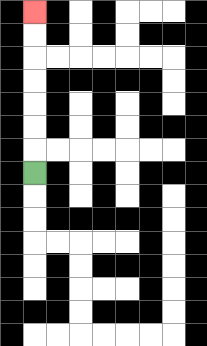{'start': '[1, 7]', 'end': '[1, 0]', 'path_directions': 'U,U,U,U,U,U,U', 'path_coordinates': '[[1, 7], [1, 6], [1, 5], [1, 4], [1, 3], [1, 2], [1, 1], [1, 0]]'}